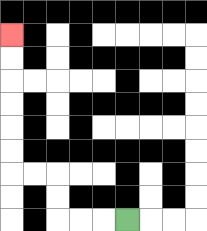{'start': '[5, 9]', 'end': '[0, 1]', 'path_directions': 'L,L,L,U,U,L,L,U,U,U,U,U,U', 'path_coordinates': '[[5, 9], [4, 9], [3, 9], [2, 9], [2, 8], [2, 7], [1, 7], [0, 7], [0, 6], [0, 5], [0, 4], [0, 3], [0, 2], [0, 1]]'}